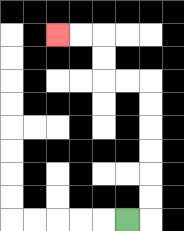{'start': '[5, 9]', 'end': '[2, 1]', 'path_directions': 'R,U,U,U,U,U,U,L,L,U,U,L,L', 'path_coordinates': '[[5, 9], [6, 9], [6, 8], [6, 7], [6, 6], [6, 5], [6, 4], [6, 3], [5, 3], [4, 3], [4, 2], [4, 1], [3, 1], [2, 1]]'}